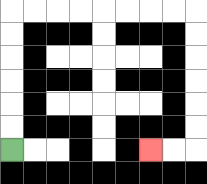{'start': '[0, 6]', 'end': '[6, 6]', 'path_directions': 'U,U,U,U,U,U,R,R,R,R,R,R,R,R,D,D,D,D,D,D,L,L', 'path_coordinates': '[[0, 6], [0, 5], [0, 4], [0, 3], [0, 2], [0, 1], [0, 0], [1, 0], [2, 0], [3, 0], [4, 0], [5, 0], [6, 0], [7, 0], [8, 0], [8, 1], [8, 2], [8, 3], [8, 4], [8, 5], [8, 6], [7, 6], [6, 6]]'}